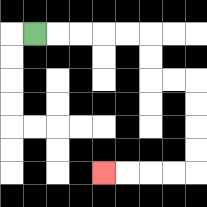{'start': '[1, 1]', 'end': '[4, 7]', 'path_directions': 'R,R,R,R,R,D,D,R,R,D,D,D,D,L,L,L,L', 'path_coordinates': '[[1, 1], [2, 1], [3, 1], [4, 1], [5, 1], [6, 1], [6, 2], [6, 3], [7, 3], [8, 3], [8, 4], [8, 5], [8, 6], [8, 7], [7, 7], [6, 7], [5, 7], [4, 7]]'}